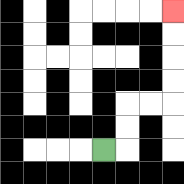{'start': '[4, 6]', 'end': '[7, 0]', 'path_directions': 'R,U,U,R,R,U,U,U,U', 'path_coordinates': '[[4, 6], [5, 6], [5, 5], [5, 4], [6, 4], [7, 4], [7, 3], [7, 2], [7, 1], [7, 0]]'}